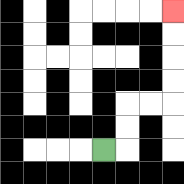{'start': '[4, 6]', 'end': '[7, 0]', 'path_directions': 'R,U,U,R,R,U,U,U,U', 'path_coordinates': '[[4, 6], [5, 6], [5, 5], [5, 4], [6, 4], [7, 4], [7, 3], [7, 2], [7, 1], [7, 0]]'}